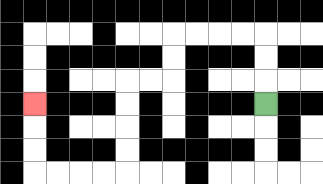{'start': '[11, 4]', 'end': '[1, 4]', 'path_directions': 'U,U,U,L,L,L,L,D,D,L,L,D,D,D,D,L,L,L,L,U,U,U', 'path_coordinates': '[[11, 4], [11, 3], [11, 2], [11, 1], [10, 1], [9, 1], [8, 1], [7, 1], [7, 2], [7, 3], [6, 3], [5, 3], [5, 4], [5, 5], [5, 6], [5, 7], [4, 7], [3, 7], [2, 7], [1, 7], [1, 6], [1, 5], [1, 4]]'}